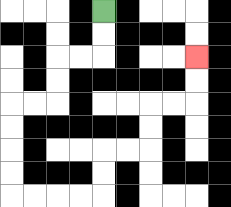{'start': '[4, 0]', 'end': '[8, 2]', 'path_directions': 'D,D,L,L,D,D,L,L,D,D,D,D,R,R,R,R,U,U,R,R,U,U,R,R,U,U', 'path_coordinates': '[[4, 0], [4, 1], [4, 2], [3, 2], [2, 2], [2, 3], [2, 4], [1, 4], [0, 4], [0, 5], [0, 6], [0, 7], [0, 8], [1, 8], [2, 8], [3, 8], [4, 8], [4, 7], [4, 6], [5, 6], [6, 6], [6, 5], [6, 4], [7, 4], [8, 4], [8, 3], [8, 2]]'}